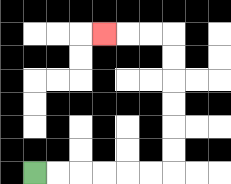{'start': '[1, 7]', 'end': '[4, 1]', 'path_directions': 'R,R,R,R,R,R,U,U,U,U,U,U,L,L,L', 'path_coordinates': '[[1, 7], [2, 7], [3, 7], [4, 7], [5, 7], [6, 7], [7, 7], [7, 6], [7, 5], [7, 4], [7, 3], [7, 2], [7, 1], [6, 1], [5, 1], [4, 1]]'}